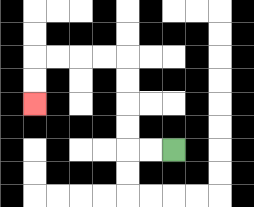{'start': '[7, 6]', 'end': '[1, 4]', 'path_directions': 'L,L,U,U,U,U,L,L,L,L,D,D', 'path_coordinates': '[[7, 6], [6, 6], [5, 6], [5, 5], [5, 4], [5, 3], [5, 2], [4, 2], [3, 2], [2, 2], [1, 2], [1, 3], [1, 4]]'}